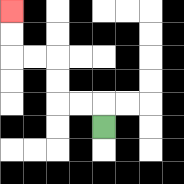{'start': '[4, 5]', 'end': '[0, 0]', 'path_directions': 'U,L,L,U,U,L,L,U,U', 'path_coordinates': '[[4, 5], [4, 4], [3, 4], [2, 4], [2, 3], [2, 2], [1, 2], [0, 2], [0, 1], [0, 0]]'}